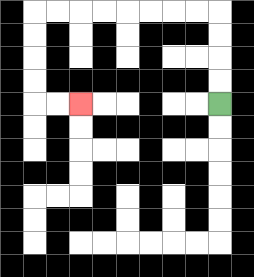{'start': '[9, 4]', 'end': '[3, 4]', 'path_directions': 'U,U,U,U,L,L,L,L,L,L,L,L,D,D,D,D,R,R', 'path_coordinates': '[[9, 4], [9, 3], [9, 2], [9, 1], [9, 0], [8, 0], [7, 0], [6, 0], [5, 0], [4, 0], [3, 0], [2, 0], [1, 0], [1, 1], [1, 2], [1, 3], [1, 4], [2, 4], [3, 4]]'}